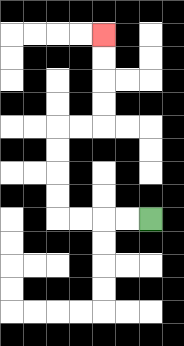{'start': '[6, 9]', 'end': '[4, 1]', 'path_directions': 'L,L,L,L,U,U,U,U,R,R,U,U,U,U', 'path_coordinates': '[[6, 9], [5, 9], [4, 9], [3, 9], [2, 9], [2, 8], [2, 7], [2, 6], [2, 5], [3, 5], [4, 5], [4, 4], [4, 3], [4, 2], [4, 1]]'}